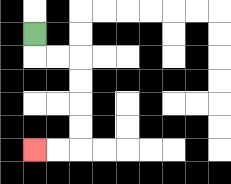{'start': '[1, 1]', 'end': '[1, 6]', 'path_directions': 'D,R,R,D,D,D,D,L,L', 'path_coordinates': '[[1, 1], [1, 2], [2, 2], [3, 2], [3, 3], [3, 4], [3, 5], [3, 6], [2, 6], [1, 6]]'}